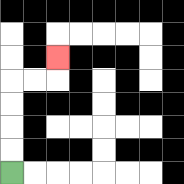{'start': '[0, 7]', 'end': '[2, 2]', 'path_directions': 'U,U,U,U,R,R,U', 'path_coordinates': '[[0, 7], [0, 6], [0, 5], [0, 4], [0, 3], [1, 3], [2, 3], [2, 2]]'}